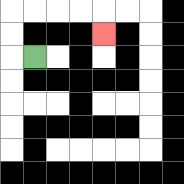{'start': '[1, 2]', 'end': '[4, 1]', 'path_directions': 'L,U,U,R,R,R,R,D', 'path_coordinates': '[[1, 2], [0, 2], [0, 1], [0, 0], [1, 0], [2, 0], [3, 0], [4, 0], [4, 1]]'}